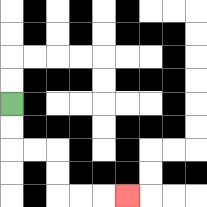{'start': '[0, 4]', 'end': '[5, 8]', 'path_directions': 'D,D,R,R,D,D,R,R,R', 'path_coordinates': '[[0, 4], [0, 5], [0, 6], [1, 6], [2, 6], [2, 7], [2, 8], [3, 8], [4, 8], [5, 8]]'}